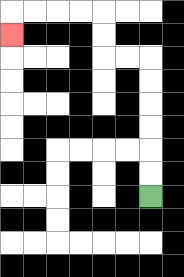{'start': '[6, 8]', 'end': '[0, 1]', 'path_directions': 'U,U,U,U,U,U,L,L,U,U,L,L,L,L,D', 'path_coordinates': '[[6, 8], [6, 7], [6, 6], [6, 5], [6, 4], [6, 3], [6, 2], [5, 2], [4, 2], [4, 1], [4, 0], [3, 0], [2, 0], [1, 0], [0, 0], [0, 1]]'}